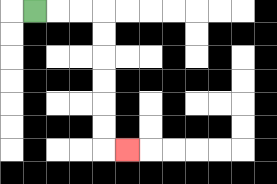{'start': '[1, 0]', 'end': '[5, 6]', 'path_directions': 'R,R,R,D,D,D,D,D,D,R', 'path_coordinates': '[[1, 0], [2, 0], [3, 0], [4, 0], [4, 1], [4, 2], [4, 3], [4, 4], [4, 5], [4, 6], [5, 6]]'}